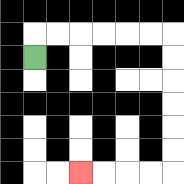{'start': '[1, 2]', 'end': '[3, 7]', 'path_directions': 'U,R,R,R,R,R,R,D,D,D,D,D,D,L,L,L,L', 'path_coordinates': '[[1, 2], [1, 1], [2, 1], [3, 1], [4, 1], [5, 1], [6, 1], [7, 1], [7, 2], [7, 3], [7, 4], [7, 5], [7, 6], [7, 7], [6, 7], [5, 7], [4, 7], [3, 7]]'}